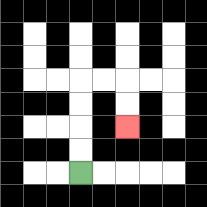{'start': '[3, 7]', 'end': '[5, 5]', 'path_directions': 'U,U,U,U,R,R,D,D', 'path_coordinates': '[[3, 7], [3, 6], [3, 5], [3, 4], [3, 3], [4, 3], [5, 3], [5, 4], [5, 5]]'}